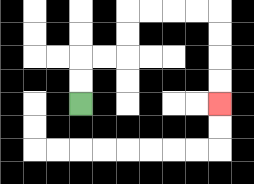{'start': '[3, 4]', 'end': '[9, 4]', 'path_directions': 'U,U,R,R,U,U,R,R,R,R,D,D,D,D', 'path_coordinates': '[[3, 4], [3, 3], [3, 2], [4, 2], [5, 2], [5, 1], [5, 0], [6, 0], [7, 0], [8, 0], [9, 0], [9, 1], [9, 2], [9, 3], [9, 4]]'}